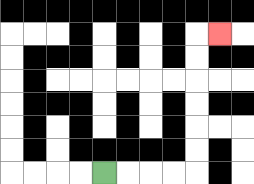{'start': '[4, 7]', 'end': '[9, 1]', 'path_directions': 'R,R,R,R,U,U,U,U,U,U,R', 'path_coordinates': '[[4, 7], [5, 7], [6, 7], [7, 7], [8, 7], [8, 6], [8, 5], [8, 4], [8, 3], [8, 2], [8, 1], [9, 1]]'}